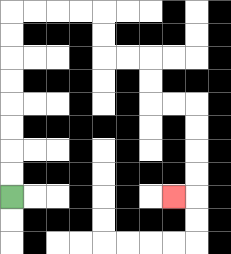{'start': '[0, 8]', 'end': '[7, 8]', 'path_directions': 'U,U,U,U,U,U,U,U,R,R,R,R,D,D,R,R,D,D,R,R,D,D,D,D,L', 'path_coordinates': '[[0, 8], [0, 7], [0, 6], [0, 5], [0, 4], [0, 3], [0, 2], [0, 1], [0, 0], [1, 0], [2, 0], [3, 0], [4, 0], [4, 1], [4, 2], [5, 2], [6, 2], [6, 3], [6, 4], [7, 4], [8, 4], [8, 5], [8, 6], [8, 7], [8, 8], [7, 8]]'}